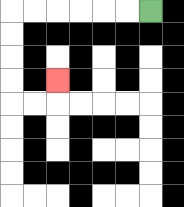{'start': '[6, 0]', 'end': '[2, 3]', 'path_directions': 'L,L,L,L,L,L,D,D,D,D,R,R,U', 'path_coordinates': '[[6, 0], [5, 0], [4, 0], [3, 0], [2, 0], [1, 0], [0, 0], [0, 1], [0, 2], [0, 3], [0, 4], [1, 4], [2, 4], [2, 3]]'}